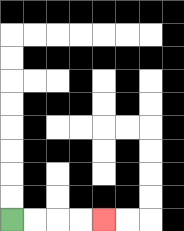{'start': '[0, 9]', 'end': '[4, 9]', 'path_directions': 'R,R,R,R', 'path_coordinates': '[[0, 9], [1, 9], [2, 9], [3, 9], [4, 9]]'}